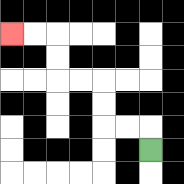{'start': '[6, 6]', 'end': '[0, 1]', 'path_directions': 'U,L,L,U,U,L,L,U,U,L,L', 'path_coordinates': '[[6, 6], [6, 5], [5, 5], [4, 5], [4, 4], [4, 3], [3, 3], [2, 3], [2, 2], [2, 1], [1, 1], [0, 1]]'}